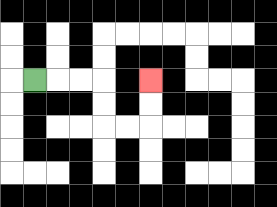{'start': '[1, 3]', 'end': '[6, 3]', 'path_directions': 'R,R,R,D,D,R,R,U,U', 'path_coordinates': '[[1, 3], [2, 3], [3, 3], [4, 3], [4, 4], [4, 5], [5, 5], [6, 5], [6, 4], [6, 3]]'}